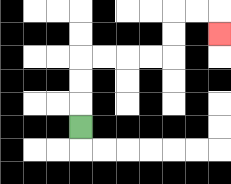{'start': '[3, 5]', 'end': '[9, 1]', 'path_directions': 'U,U,U,R,R,R,R,U,U,R,R,D', 'path_coordinates': '[[3, 5], [3, 4], [3, 3], [3, 2], [4, 2], [5, 2], [6, 2], [7, 2], [7, 1], [7, 0], [8, 0], [9, 0], [9, 1]]'}